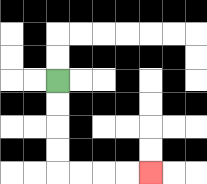{'start': '[2, 3]', 'end': '[6, 7]', 'path_directions': 'D,D,D,D,R,R,R,R', 'path_coordinates': '[[2, 3], [2, 4], [2, 5], [2, 6], [2, 7], [3, 7], [4, 7], [5, 7], [6, 7]]'}